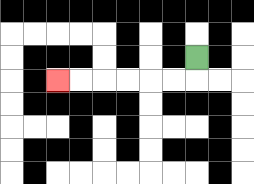{'start': '[8, 2]', 'end': '[2, 3]', 'path_directions': 'D,L,L,L,L,L,L', 'path_coordinates': '[[8, 2], [8, 3], [7, 3], [6, 3], [5, 3], [4, 3], [3, 3], [2, 3]]'}